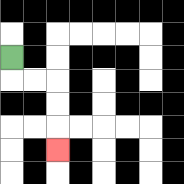{'start': '[0, 2]', 'end': '[2, 6]', 'path_directions': 'D,R,R,D,D,D', 'path_coordinates': '[[0, 2], [0, 3], [1, 3], [2, 3], [2, 4], [2, 5], [2, 6]]'}